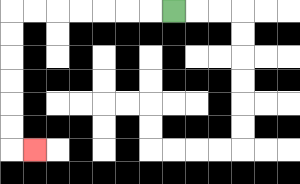{'start': '[7, 0]', 'end': '[1, 6]', 'path_directions': 'L,L,L,L,L,L,L,D,D,D,D,D,D,R', 'path_coordinates': '[[7, 0], [6, 0], [5, 0], [4, 0], [3, 0], [2, 0], [1, 0], [0, 0], [0, 1], [0, 2], [0, 3], [0, 4], [0, 5], [0, 6], [1, 6]]'}